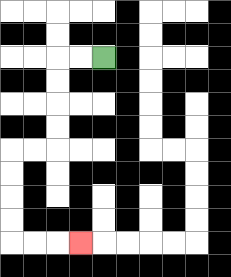{'start': '[4, 2]', 'end': '[3, 10]', 'path_directions': 'L,L,D,D,D,D,L,L,D,D,D,D,R,R,R', 'path_coordinates': '[[4, 2], [3, 2], [2, 2], [2, 3], [2, 4], [2, 5], [2, 6], [1, 6], [0, 6], [0, 7], [0, 8], [0, 9], [0, 10], [1, 10], [2, 10], [3, 10]]'}